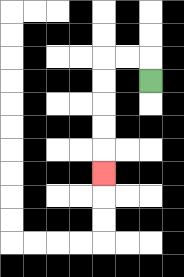{'start': '[6, 3]', 'end': '[4, 7]', 'path_directions': 'U,L,L,D,D,D,D,D', 'path_coordinates': '[[6, 3], [6, 2], [5, 2], [4, 2], [4, 3], [4, 4], [4, 5], [4, 6], [4, 7]]'}